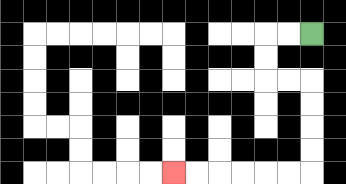{'start': '[13, 1]', 'end': '[7, 7]', 'path_directions': 'L,L,D,D,R,R,D,D,D,D,L,L,L,L,L,L', 'path_coordinates': '[[13, 1], [12, 1], [11, 1], [11, 2], [11, 3], [12, 3], [13, 3], [13, 4], [13, 5], [13, 6], [13, 7], [12, 7], [11, 7], [10, 7], [9, 7], [8, 7], [7, 7]]'}